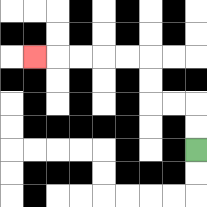{'start': '[8, 6]', 'end': '[1, 2]', 'path_directions': 'U,U,L,L,U,U,L,L,L,L,L', 'path_coordinates': '[[8, 6], [8, 5], [8, 4], [7, 4], [6, 4], [6, 3], [6, 2], [5, 2], [4, 2], [3, 2], [2, 2], [1, 2]]'}